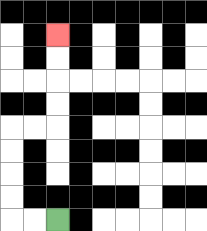{'start': '[2, 9]', 'end': '[2, 1]', 'path_directions': 'L,L,U,U,U,U,R,R,U,U,U,U', 'path_coordinates': '[[2, 9], [1, 9], [0, 9], [0, 8], [0, 7], [0, 6], [0, 5], [1, 5], [2, 5], [2, 4], [2, 3], [2, 2], [2, 1]]'}